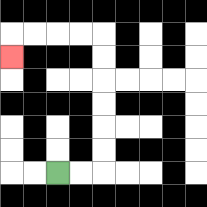{'start': '[2, 7]', 'end': '[0, 2]', 'path_directions': 'R,R,U,U,U,U,U,U,L,L,L,L,D', 'path_coordinates': '[[2, 7], [3, 7], [4, 7], [4, 6], [4, 5], [4, 4], [4, 3], [4, 2], [4, 1], [3, 1], [2, 1], [1, 1], [0, 1], [0, 2]]'}